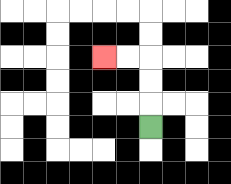{'start': '[6, 5]', 'end': '[4, 2]', 'path_directions': 'U,U,U,L,L', 'path_coordinates': '[[6, 5], [6, 4], [6, 3], [6, 2], [5, 2], [4, 2]]'}